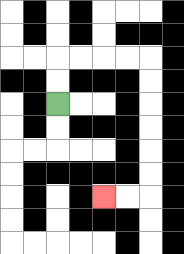{'start': '[2, 4]', 'end': '[4, 8]', 'path_directions': 'U,U,R,R,R,R,D,D,D,D,D,D,L,L', 'path_coordinates': '[[2, 4], [2, 3], [2, 2], [3, 2], [4, 2], [5, 2], [6, 2], [6, 3], [6, 4], [6, 5], [6, 6], [6, 7], [6, 8], [5, 8], [4, 8]]'}